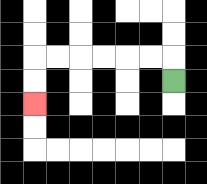{'start': '[7, 3]', 'end': '[1, 4]', 'path_directions': 'U,L,L,L,L,L,L,D,D', 'path_coordinates': '[[7, 3], [7, 2], [6, 2], [5, 2], [4, 2], [3, 2], [2, 2], [1, 2], [1, 3], [1, 4]]'}